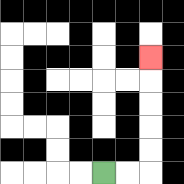{'start': '[4, 7]', 'end': '[6, 2]', 'path_directions': 'R,R,U,U,U,U,U', 'path_coordinates': '[[4, 7], [5, 7], [6, 7], [6, 6], [6, 5], [6, 4], [6, 3], [6, 2]]'}